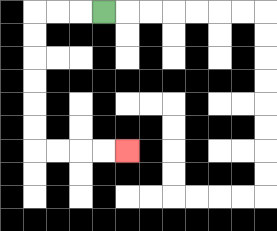{'start': '[4, 0]', 'end': '[5, 6]', 'path_directions': 'L,L,L,D,D,D,D,D,D,R,R,R,R', 'path_coordinates': '[[4, 0], [3, 0], [2, 0], [1, 0], [1, 1], [1, 2], [1, 3], [1, 4], [1, 5], [1, 6], [2, 6], [3, 6], [4, 6], [5, 6]]'}